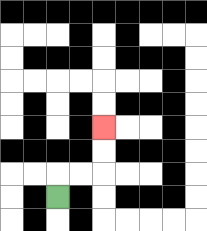{'start': '[2, 8]', 'end': '[4, 5]', 'path_directions': 'U,R,R,U,U', 'path_coordinates': '[[2, 8], [2, 7], [3, 7], [4, 7], [4, 6], [4, 5]]'}